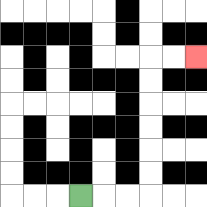{'start': '[3, 8]', 'end': '[8, 2]', 'path_directions': 'R,R,R,U,U,U,U,U,U,R,R', 'path_coordinates': '[[3, 8], [4, 8], [5, 8], [6, 8], [6, 7], [6, 6], [6, 5], [6, 4], [6, 3], [6, 2], [7, 2], [8, 2]]'}